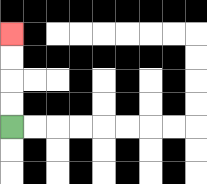{'start': '[0, 5]', 'end': '[0, 1]', 'path_directions': 'U,U,U,U', 'path_coordinates': '[[0, 5], [0, 4], [0, 3], [0, 2], [0, 1]]'}